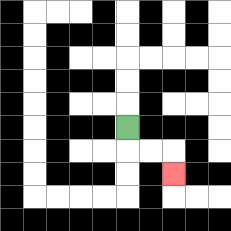{'start': '[5, 5]', 'end': '[7, 7]', 'path_directions': 'D,R,R,D', 'path_coordinates': '[[5, 5], [5, 6], [6, 6], [7, 6], [7, 7]]'}